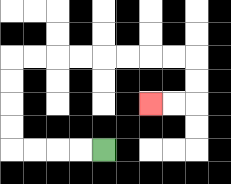{'start': '[4, 6]', 'end': '[6, 4]', 'path_directions': 'L,L,L,L,U,U,U,U,R,R,R,R,R,R,R,R,D,D,L,L', 'path_coordinates': '[[4, 6], [3, 6], [2, 6], [1, 6], [0, 6], [0, 5], [0, 4], [0, 3], [0, 2], [1, 2], [2, 2], [3, 2], [4, 2], [5, 2], [6, 2], [7, 2], [8, 2], [8, 3], [8, 4], [7, 4], [6, 4]]'}